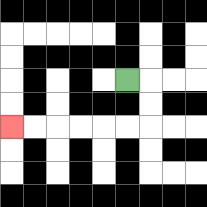{'start': '[5, 3]', 'end': '[0, 5]', 'path_directions': 'R,D,D,L,L,L,L,L,L', 'path_coordinates': '[[5, 3], [6, 3], [6, 4], [6, 5], [5, 5], [4, 5], [3, 5], [2, 5], [1, 5], [0, 5]]'}